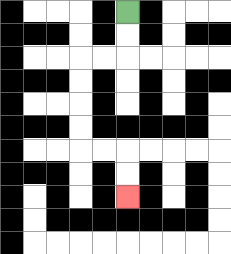{'start': '[5, 0]', 'end': '[5, 8]', 'path_directions': 'D,D,L,L,D,D,D,D,R,R,D,D', 'path_coordinates': '[[5, 0], [5, 1], [5, 2], [4, 2], [3, 2], [3, 3], [3, 4], [3, 5], [3, 6], [4, 6], [5, 6], [5, 7], [5, 8]]'}